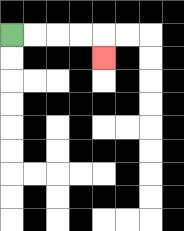{'start': '[0, 1]', 'end': '[4, 2]', 'path_directions': 'R,R,R,R,D', 'path_coordinates': '[[0, 1], [1, 1], [2, 1], [3, 1], [4, 1], [4, 2]]'}